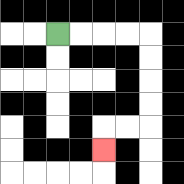{'start': '[2, 1]', 'end': '[4, 6]', 'path_directions': 'R,R,R,R,D,D,D,D,L,L,D', 'path_coordinates': '[[2, 1], [3, 1], [4, 1], [5, 1], [6, 1], [6, 2], [6, 3], [6, 4], [6, 5], [5, 5], [4, 5], [4, 6]]'}